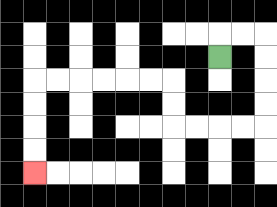{'start': '[9, 2]', 'end': '[1, 7]', 'path_directions': 'U,R,R,D,D,D,D,L,L,L,L,U,U,L,L,L,L,L,L,D,D,D,D', 'path_coordinates': '[[9, 2], [9, 1], [10, 1], [11, 1], [11, 2], [11, 3], [11, 4], [11, 5], [10, 5], [9, 5], [8, 5], [7, 5], [7, 4], [7, 3], [6, 3], [5, 3], [4, 3], [3, 3], [2, 3], [1, 3], [1, 4], [1, 5], [1, 6], [1, 7]]'}